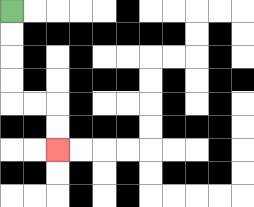{'start': '[0, 0]', 'end': '[2, 6]', 'path_directions': 'D,D,D,D,R,R,D,D', 'path_coordinates': '[[0, 0], [0, 1], [0, 2], [0, 3], [0, 4], [1, 4], [2, 4], [2, 5], [2, 6]]'}